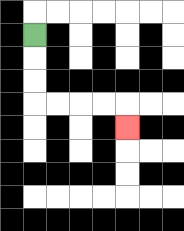{'start': '[1, 1]', 'end': '[5, 5]', 'path_directions': 'D,D,D,R,R,R,R,D', 'path_coordinates': '[[1, 1], [1, 2], [1, 3], [1, 4], [2, 4], [3, 4], [4, 4], [5, 4], [5, 5]]'}